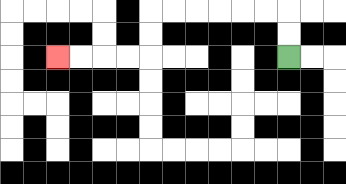{'start': '[12, 2]', 'end': '[2, 2]', 'path_directions': 'U,U,L,L,L,L,L,L,D,D,L,L,L,L', 'path_coordinates': '[[12, 2], [12, 1], [12, 0], [11, 0], [10, 0], [9, 0], [8, 0], [7, 0], [6, 0], [6, 1], [6, 2], [5, 2], [4, 2], [3, 2], [2, 2]]'}